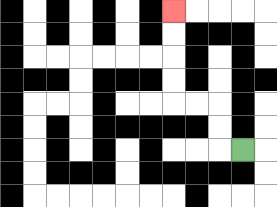{'start': '[10, 6]', 'end': '[7, 0]', 'path_directions': 'L,U,U,L,L,U,U,U,U', 'path_coordinates': '[[10, 6], [9, 6], [9, 5], [9, 4], [8, 4], [7, 4], [7, 3], [7, 2], [7, 1], [7, 0]]'}